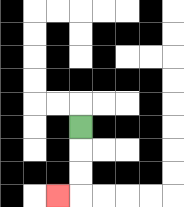{'start': '[3, 5]', 'end': '[2, 8]', 'path_directions': 'D,D,D,L', 'path_coordinates': '[[3, 5], [3, 6], [3, 7], [3, 8], [2, 8]]'}